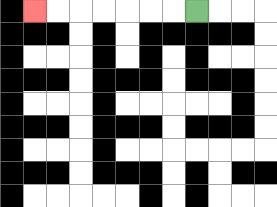{'start': '[8, 0]', 'end': '[1, 0]', 'path_directions': 'L,L,L,L,L,L,L', 'path_coordinates': '[[8, 0], [7, 0], [6, 0], [5, 0], [4, 0], [3, 0], [2, 0], [1, 0]]'}